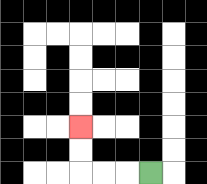{'start': '[6, 7]', 'end': '[3, 5]', 'path_directions': 'L,L,L,U,U', 'path_coordinates': '[[6, 7], [5, 7], [4, 7], [3, 7], [3, 6], [3, 5]]'}